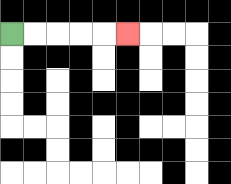{'start': '[0, 1]', 'end': '[5, 1]', 'path_directions': 'R,R,R,R,R', 'path_coordinates': '[[0, 1], [1, 1], [2, 1], [3, 1], [4, 1], [5, 1]]'}